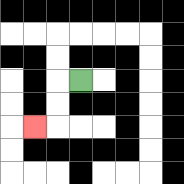{'start': '[3, 3]', 'end': '[1, 5]', 'path_directions': 'L,D,D,L', 'path_coordinates': '[[3, 3], [2, 3], [2, 4], [2, 5], [1, 5]]'}